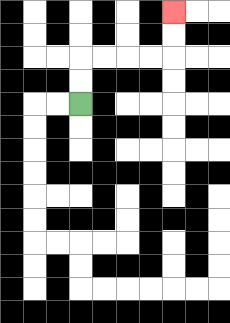{'start': '[3, 4]', 'end': '[7, 0]', 'path_directions': 'U,U,R,R,R,R,U,U', 'path_coordinates': '[[3, 4], [3, 3], [3, 2], [4, 2], [5, 2], [6, 2], [7, 2], [7, 1], [7, 0]]'}